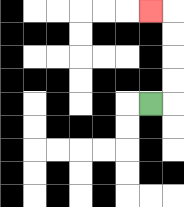{'start': '[6, 4]', 'end': '[6, 0]', 'path_directions': 'R,U,U,U,U,L', 'path_coordinates': '[[6, 4], [7, 4], [7, 3], [7, 2], [7, 1], [7, 0], [6, 0]]'}